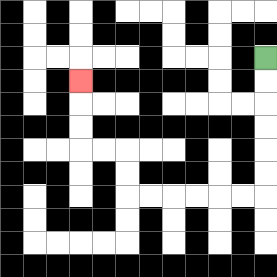{'start': '[11, 2]', 'end': '[3, 3]', 'path_directions': 'D,D,D,D,D,D,L,L,L,L,L,L,U,U,L,L,U,U,U', 'path_coordinates': '[[11, 2], [11, 3], [11, 4], [11, 5], [11, 6], [11, 7], [11, 8], [10, 8], [9, 8], [8, 8], [7, 8], [6, 8], [5, 8], [5, 7], [5, 6], [4, 6], [3, 6], [3, 5], [3, 4], [3, 3]]'}